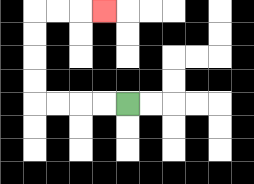{'start': '[5, 4]', 'end': '[4, 0]', 'path_directions': 'L,L,L,L,U,U,U,U,R,R,R', 'path_coordinates': '[[5, 4], [4, 4], [3, 4], [2, 4], [1, 4], [1, 3], [1, 2], [1, 1], [1, 0], [2, 0], [3, 0], [4, 0]]'}